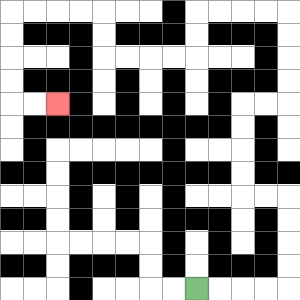{'start': '[8, 12]', 'end': '[2, 4]', 'path_directions': 'R,R,R,R,U,U,U,U,L,L,U,U,U,U,R,R,U,U,U,U,L,L,L,L,D,D,L,L,L,L,U,U,L,L,L,L,D,D,D,D,R,R', 'path_coordinates': '[[8, 12], [9, 12], [10, 12], [11, 12], [12, 12], [12, 11], [12, 10], [12, 9], [12, 8], [11, 8], [10, 8], [10, 7], [10, 6], [10, 5], [10, 4], [11, 4], [12, 4], [12, 3], [12, 2], [12, 1], [12, 0], [11, 0], [10, 0], [9, 0], [8, 0], [8, 1], [8, 2], [7, 2], [6, 2], [5, 2], [4, 2], [4, 1], [4, 0], [3, 0], [2, 0], [1, 0], [0, 0], [0, 1], [0, 2], [0, 3], [0, 4], [1, 4], [2, 4]]'}